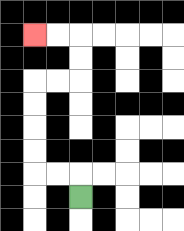{'start': '[3, 8]', 'end': '[1, 1]', 'path_directions': 'U,L,L,U,U,U,U,R,R,U,U,L,L', 'path_coordinates': '[[3, 8], [3, 7], [2, 7], [1, 7], [1, 6], [1, 5], [1, 4], [1, 3], [2, 3], [3, 3], [3, 2], [3, 1], [2, 1], [1, 1]]'}